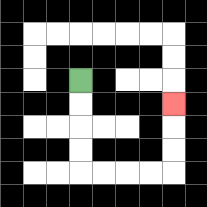{'start': '[3, 3]', 'end': '[7, 4]', 'path_directions': 'D,D,D,D,R,R,R,R,U,U,U', 'path_coordinates': '[[3, 3], [3, 4], [3, 5], [3, 6], [3, 7], [4, 7], [5, 7], [6, 7], [7, 7], [7, 6], [7, 5], [7, 4]]'}